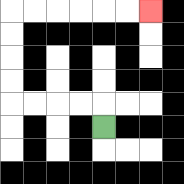{'start': '[4, 5]', 'end': '[6, 0]', 'path_directions': 'U,L,L,L,L,U,U,U,U,R,R,R,R,R,R', 'path_coordinates': '[[4, 5], [4, 4], [3, 4], [2, 4], [1, 4], [0, 4], [0, 3], [0, 2], [0, 1], [0, 0], [1, 0], [2, 0], [3, 0], [4, 0], [5, 0], [6, 0]]'}